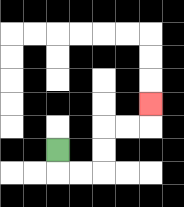{'start': '[2, 6]', 'end': '[6, 4]', 'path_directions': 'D,R,R,U,U,R,R,U', 'path_coordinates': '[[2, 6], [2, 7], [3, 7], [4, 7], [4, 6], [4, 5], [5, 5], [6, 5], [6, 4]]'}